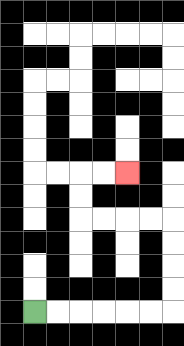{'start': '[1, 13]', 'end': '[5, 7]', 'path_directions': 'R,R,R,R,R,R,U,U,U,U,L,L,L,L,U,U,R,R', 'path_coordinates': '[[1, 13], [2, 13], [3, 13], [4, 13], [5, 13], [6, 13], [7, 13], [7, 12], [7, 11], [7, 10], [7, 9], [6, 9], [5, 9], [4, 9], [3, 9], [3, 8], [3, 7], [4, 7], [5, 7]]'}